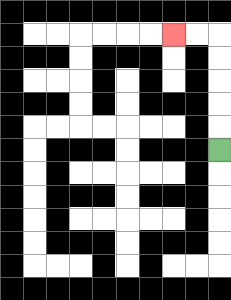{'start': '[9, 6]', 'end': '[7, 1]', 'path_directions': 'U,U,U,U,U,L,L', 'path_coordinates': '[[9, 6], [9, 5], [9, 4], [9, 3], [9, 2], [9, 1], [8, 1], [7, 1]]'}